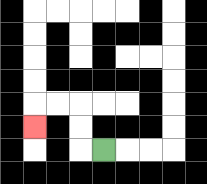{'start': '[4, 6]', 'end': '[1, 5]', 'path_directions': 'L,U,U,L,L,D', 'path_coordinates': '[[4, 6], [3, 6], [3, 5], [3, 4], [2, 4], [1, 4], [1, 5]]'}